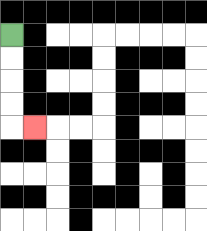{'start': '[0, 1]', 'end': '[1, 5]', 'path_directions': 'D,D,D,D,R', 'path_coordinates': '[[0, 1], [0, 2], [0, 3], [0, 4], [0, 5], [1, 5]]'}